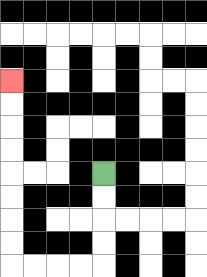{'start': '[4, 7]', 'end': '[0, 3]', 'path_directions': 'D,D,D,D,L,L,L,L,U,U,U,U,U,U,U,U', 'path_coordinates': '[[4, 7], [4, 8], [4, 9], [4, 10], [4, 11], [3, 11], [2, 11], [1, 11], [0, 11], [0, 10], [0, 9], [0, 8], [0, 7], [0, 6], [0, 5], [0, 4], [0, 3]]'}